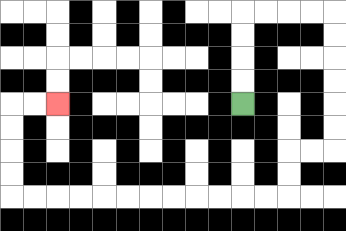{'start': '[10, 4]', 'end': '[2, 4]', 'path_directions': 'U,U,U,U,R,R,R,R,D,D,D,D,D,D,L,L,D,D,L,L,L,L,L,L,L,L,L,L,L,L,U,U,U,U,R,R', 'path_coordinates': '[[10, 4], [10, 3], [10, 2], [10, 1], [10, 0], [11, 0], [12, 0], [13, 0], [14, 0], [14, 1], [14, 2], [14, 3], [14, 4], [14, 5], [14, 6], [13, 6], [12, 6], [12, 7], [12, 8], [11, 8], [10, 8], [9, 8], [8, 8], [7, 8], [6, 8], [5, 8], [4, 8], [3, 8], [2, 8], [1, 8], [0, 8], [0, 7], [0, 6], [0, 5], [0, 4], [1, 4], [2, 4]]'}